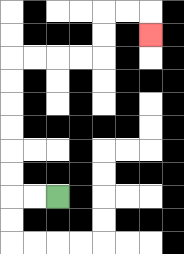{'start': '[2, 8]', 'end': '[6, 1]', 'path_directions': 'L,L,U,U,U,U,U,U,R,R,R,R,U,U,R,R,D', 'path_coordinates': '[[2, 8], [1, 8], [0, 8], [0, 7], [0, 6], [0, 5], [0, 4], [0, 3], [0, 2], [1, 2], [2, 2], [3, 2], [4, 2], [4, 1], [4, 0], [5, 0], [6, 0], [6, 1]]'}